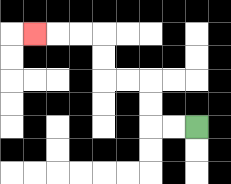{'start': '[8, 5]', 'end': '[1, 1]', 'path_directions': 'L,L,U,U,L,L,U,U,L,L,L', 'path_coordinates': '[[8, 5], [7, 5], [6, 5], [6, 4], [6, 3], [5, 3], [4, 3], [4, 2], [4, 1], [3, 1], [2, 1], [1, 1]]'}